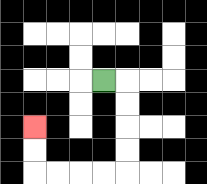{'start': '[4, 3]', 'end': '[1, 5]', 'path_directions': 'R,D,D,D,D,L,L,L,L,U,U', 'path_coordinates': '[[4, 3], [5, 3], [5, 4], [5, 5], [5, 6], [5, 7], [4, 7], [3, 7], [2, 7], [1, 7], [1, 6], [1, 5]]'}